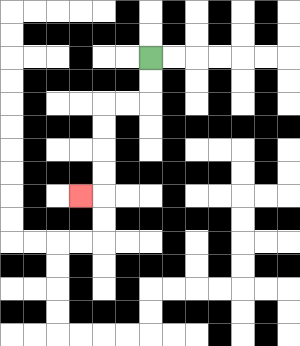{'start': '[6, 2]', 'end': '[3, 8]', 'path_directions': 'D,D,L,L,D,D,D,D,L', 'path_coordinates': '[[6, 2], [6, 3], [6, 4], [5, 4], [4, 4], [4, 5], [4, 6], [4, 7], [4, 8], [3, 8]]'}